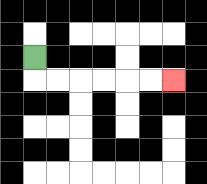{'start': '[1, 2]', 'end': '[7, 3]', 'path_directions': 'D,R,R,R,R,R,R', 'path_coordinates': '[[1, 2], [1, 3], [2, 3], [3, 3], [4, 3], [5, 3], [6, 3], [7, 3]]'}